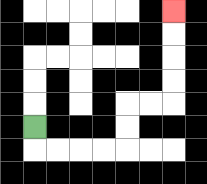{'start': '[1, 5]', 'end': '[7, 0]', 'path_directions': 'D,R,R,R,R,U,U,R,R,U,U,U,U', 'path_coordinates': '[[1, 5], [1, 6], [2, 6], [3, 6], [4, 6], [5, 6], [5, 5], [5, 4], [6, 4], [7, 4], [7, 3], [7, 2], [7, 1], [7, 0]]'}